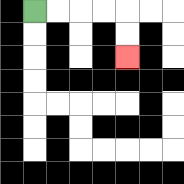{'start': '[1, 0]', 'end': '[5, 2]', 'path_directions': 'R,R,R,R,D,D', 'path_coordinates': '[[1, 0], [2, 0], [3, 0], [4, 0], [5, 0], [5, 1], [5, 2]]'}